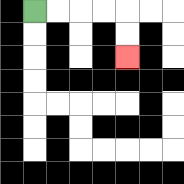{'start': '[1, 0]', 'end': '[5, 2]', 'path_directions': 'R,R,R,R,D,D', 'path_coordinates': '[[1, 0], [2, 0], [3, 0], [4, 0], [5, 0], [5, 1], [5, 2]]'}